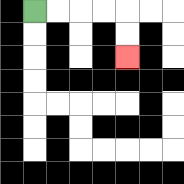{'start': '[1, 0]', 'end': '[5, 2]', 'path_directions': 'R,R,R,R,D,D', 'path_coordinates': '[[1, 0], [2, 0], [3, 0], [4, 0], [5, 0], [5, 1], [5, 2]]'}